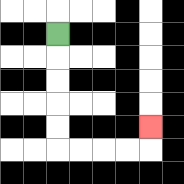{'start': '[2, 1]', 'end': '[6, 5]', 'path_directions': 'D,D,D,D,D,R,R,R,R,U', 'path_coordinates': '[[2, 1], [2, 2], [2, 3], [2, 4], [2, 5], [2, 6], [3, 6], [4, 6], [5, 6], [6, 6], [6, 5]]'}